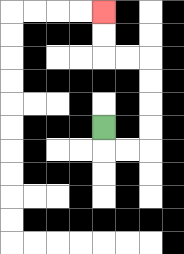{'start': '[4, 5]', 'end': '[4, 0]', 'path_directions': 'D,R,R,U,U,U,U,L,L,U,U', 'path_coordinates': '[[4, 5], [4, 6], [5, 6], [6, 6], [6, 5], [6, 4], [6, 3], [6, 2], [5, 2], [4, 2], [4, 1], [4, 0]]'}